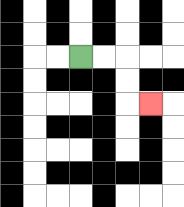{'start': '[3, 2]', 'end': '[6, 4]', 'path_directions': 'R,R,D,D,R', 'path_coordinates': '[[3, 2], [4, 2], [5, 2], [5, 3], [5, 4], [6, 4]]'}